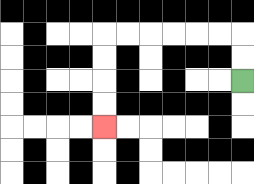{'start': '[10, 3]', 'end': '[4, 5]', 'path_directions': 'U,U,L,L,L,L,L,L,D,D,D,D', 'path_coordinates': '[[10, 3], [10, 2], [10, 1], [9, 1], [8, 1], [7, 1], [6, 1], [5, 1], [4, 1], [4, 2], [4, 3], [4, 4], [4, 5]]'}